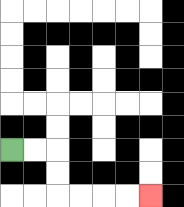{'start': '[0, 6]', 'end': '[6, 8]', 'path_directions': 'R,R,D,D,R,R,R,R', 'path_coordinates': '[[0, 6], [1, 6], [2, 6], [2, 7], [2, 8], [3, 8], [4, 8], [5, 8], [6, 8]]'}